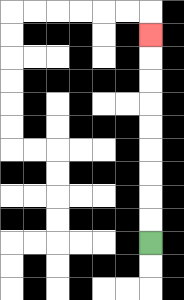{'start': '[6, 10]', 'end': '[6, 1]', 'path_directions': 'U,U,U,U,U,U,U,U,U', 'path_coordinates': '[[6, 10], [6, 9], [6, 8], [6, 7], [6, 6], [6, 5], [6, 4], [6, 3], [6, 2], [6, 1]]'}